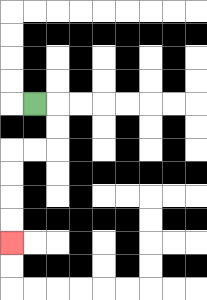{'start': '[1, 4]', 'end': '[0, 10]', 'path_directions': 'R,D,D,L,L,D,D,D,D', 'path_coordinates': '[[1, 4], [2, 4], [2, 5], [2, 6], [1, 6], [0, 6], [0, 7], [0, 8], [0, 9], [0, 10]]'}